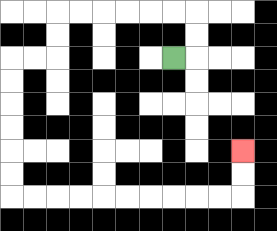{'start': '[7, 2]', 'end': '[10, 6]', 'path_directions': 'R,U,U,L,L,L,L,L,L,D,D,L,L,D,D,D,D,D,D,R,R,R,R,R,R,R,R,R,R,U,U', 'path_coordinates': '[[7, 2], [8, 2], [8, 1], [8, 0], [7, 0], [6, 0], [5, 0], [4, 0], [3, 0], [2, 0], [2, 1], [2, 2], [1, 2], [0, 2], [0, 3], [0, 4], [0, 5], [0, 6], [0, 7], [0, 8], [1, 8], [2, 8], [3, 8], [4, 8], [5, 8], [6, 8], [7, 8], [8, 8], [9, 8], [10, 8], [10, 7], [10, 6]]'}